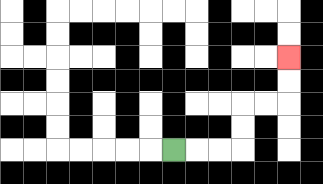{'start': '[7, 6]', 'end': '[12, 2]', 'path_directions': 'R,R,R,U,U,R,R,U,U', 'path_coordinates': '[[7, 6], [8, 6], [9, 6], [10, 6], [10, 5], [10, 4], [11, 4], [12, 4], [12, 3], [12, 2]]'}